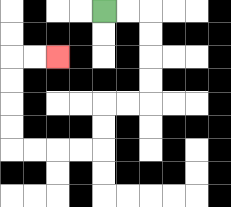{'start': '[4, 0]', 'end': '[2, 2]', 'path_directions': 'R,R,D,D,D,D,L,L,D,D,L,L,L,L,U,U,U,U,R,R', 'path_coordinates': '[[4, 0], [5, 0], [6, 0], [6, 1], [6, 2], [6, 3], [6, 4], [5, 4], [4, 4], [4, 5], [4, 6], [3, 6], [2, 6], [1, 6], [0, 6], [0, 5], [0, 4], [0, 3], [0, 2], [1, 2], [2, 2]]'}